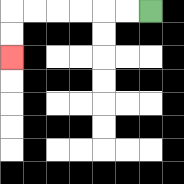{'start': '[6, 0]', 'end': '[0, 2]', 'path_directions': 'L,L,L,L,L,L,D,D', 'path_coordinates': '[[6, 0], [5, 0], [4, 0], [3, 0], [2, 0], [1, 0], [0, 0], [0, 1], [0, 2]]'}